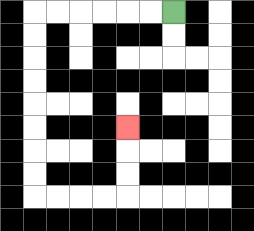{'start': '[7, 0]', 'end': '[5, 5]', 'path_directions': 'L,L,L,L,L,L,D,D,D,D,D,D,D,D,R,R,R,R,U,U,U', 'path_coordinates': '[[7, 0], [6, 0], [5, 0], [4, 0], [3, 0], [2, 0], [1, 0], [1, 1], [1, 2], [1, 3], [1, 4], [1, 5], [1, 6], [1, 7], [1, 8], [2, 8], [3, 8], [4, 8], [5, 8], [5, 7], [5, 6], [5, 5]]'}